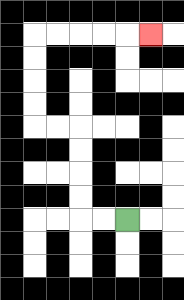{'start': '[5, 9]', 'end': '[6, 1]', 'path_directions': 'L,L,U,U,U,U,L,L,U,U,U,U,R,R,R,R,R', 'path_coordinates': '[[5, 9], [4, 9], [3, 9], [3, 8], [3, 7], [3, 6], [3, 5], [2, 5], [1, 5], [1, 4], [1, 3], [1, 2], [1, 1], [2, 1], [3, 1], [4, 1], [5, 1], [6, 1]]'}